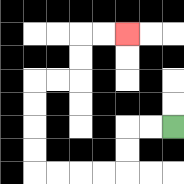{'start': '[7, 5]', 'end': '[5, 1]', 'path_directions': 'L,L,D,D,L,L,L,L,U,U,U,U,R,R,U,U,R,R', 'path_coordinates': '[[7, 5], [6, 5], [5, 5], [5, 6], [5, 7], [4, 7], [3, 7], [2, 7], [1, 7], [1, 6], [1, 5], [1, 4], [1, 3], [2, 3], [3, 3], [3, 2], [3, 1], [4, 1], [5, 1]]'}